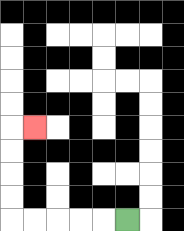{'start': '[5, 9]', 'end': '[1, 5]', 'path_directions': 'L,L,L,L,L,U,U,U,U,R', 'path_coordinates': '[[5, 9], [4, 9], [3, 9], [2, 9], [1, 9], [0, 9], [0, 8], [0, 7], [0, 6], [0, 5], [1, 5]]'}